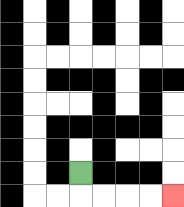{'start': '[3, 7]', 'end': '[7, 8]', 'path_directions': 'D,R,R,R,R', 'path_coordinates': '[[3, 7], [3, 8], [4, 8], [5, 8], [6, 8], [7, 8]]'}